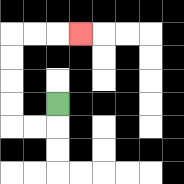{'start': '[2, 4]', 'end': '[3, 1]', 'path_directions': 'D,L,L,U,U,U,U,R,R,R', 'path_coordinates': '[[2, 4], [2, 5], [1, 5], [0, 5], [0, 4], [0, 3], [0, 2], [0, 1], [1, 1], [2, 1], [3, 1]]'}